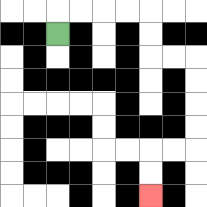{'start': '[2, 1]', 'end': '[6, 8]', 'path_directions': 'U,R,R,R,R,D,D,R,R,D,D,D,D,L,L,D,D', 'path_coordinates': '[[2, 1], [2, 0], [3, 0], [4, 0], [5, 0], [6, 0], [6, 1], [6, 2], [7, 2], [8, 2], [8, 3], [8, 4], [8, 5], [8, 6], [7, 6], [6, 6], [6, 7], [6, 8]]'}